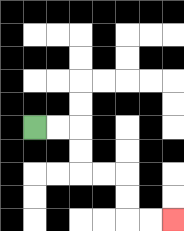{'start': '[1, 5]', 'end': '[7, 9]', 'path_directions': 'R,R,D,D,R,R,D,D,R,R', 'path_coordinates': '[[1, 5], [2, 5], [3, 5], [3, 6], [3, 7], [4, 7], [5, 7], [5, 8], [5, 9], [6, 9], [7, 9]]'}